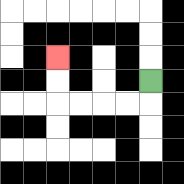{'start': '[6, 3]', 'end': '[2, 2]', 'path_directions': 'D,L,L,L,L,U,U', 'path_coordinates': '[[6, 3], [6, 4], [5, 4], [4, 4], [3, 4], [2, 4], [2, 3], [2, 2]]'}